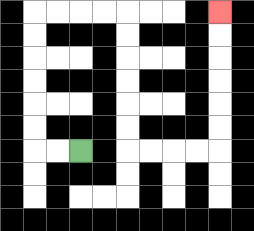{'start': '[3, 6]', 'end': '[9, 0]', 'path_directions': 'L,L,U,U,U,U,U,U,R,R,R,R,D,D,D,D,D,D,R,R,R,R,U,U,U,U,U,U', 'path_coordinates': '[[3, 6], [2, 6], [1, 6], [1, 5], [1, 4], [1, 3], [1, 2], [1, 1], [1, 0], [2, 0], [3, 0], [4, 0], [5, 0], [5, 1], [5, 2], [5, 3], [5, 4], [5, 5], [5, 6], [6, 6], [7, 6], [8, 6], [9, 6], [9, 5], [9, 4], [9, 3], [9, 2], [9, 1], [9, 0]]'}